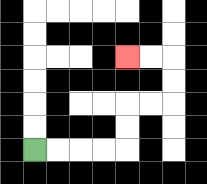{'start': '[1, 6]', 'end': '[5, 2]', 'path_directions': 'R,R,R,R,U,U,R,R,U,U,L,L', 'path_coordinates': '[[1, 6], [2, 6], [3, 6], [4, 6], [5, 6], [5, 5], [5, 4], [6, 4], [7, 4], [7, 3], [7, 2], [6, 2], [5, 2]]'}